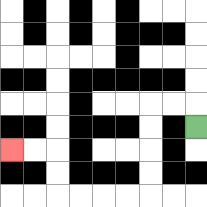{'start': '[8, 5]', 'end': '[0, 6]', 'path_directions': 'U,L,L,D,D,D,D,L,L,L,L,U,U,L,L', 'path_coordinates': '[[8, 5], [8, 4], [7, 4], [6, 4], [6, 5], [6, 6], [6, 7], [6, 8], [5, 8], [4, 8], [3, 8], [2, 8], [2, 7], [2, 6], [1, 6], [0, 6]]'}